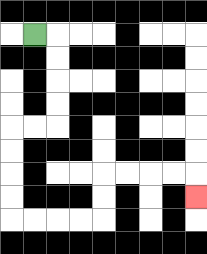{'start': '[1, 1]', 'end': '[8, 8]', 'path_directions': 'R,D,D,D,D,L,L,D,D,D,D,R,R,R,R,U,U,R,R,R,R,D', 'path_coordinates': '[[1, 1], [2, 1], [2, 2], [2, 3], [2, 4], [2, 5], [1, 5], [0, 5], [0, 6], [0, 7], [0, 8], [0, 9], [1, 9], [2, 9], [3, 9], [4, 9], [4, 8], [4, 7], [5, 7], [6, 7], [7, 7], [8, 7], [8, 8]]'}